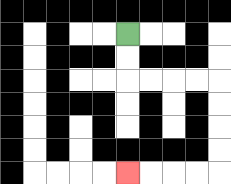{'start': '[5, 1]', 'end': '[5, 7]', 'path_directions': 'D,D,R,R,R,R,D,D,D,D,L,L,L,L', 'path_coordinates': '[[5, 1], [5, 2], [5, 3], [6, 3], [7, 3], [8, 3], [9, 3], [9, 4], [9, 5], [9, 6], [9, 7], [8, 7], [7, 7], [6, 7], [5, 7]]'}